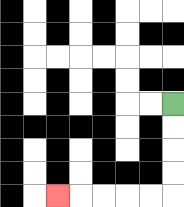{'start': '[7, 4]', 'end': '[2, 8]', 'path_directions': 'D,D,D,D,L,L,L,L,L', 'path_coordinates': '[[7, 4], [7, 5], [7, 6], [7, 7], [7, 8], [6, 8], [5, 8], [4, 8], [3, 8], [2, 8]]'}